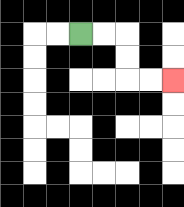{'start': '[3, 1]', 'end': '[7, 3]', 'path_directions': 'R,R,D,D,R,R', 'path_coordinates': '[[3, 1], [4, 1], [5, 1], [5, 2], [5, 3], [6, 3], [7, 3]]'}